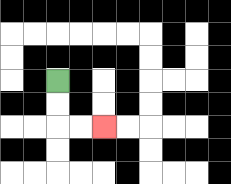{'start': '[2, 3]', 'end': '[4, 5]', 'path_directions': 'D,D,R,R', 'path_coordinates': '[[2, 3], [2, 4], [2, 5], [3, 5], [4, 5]]'}